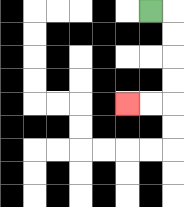{'start': '[6, 0]', 'end': '[5, 4]', 'path_directions': 'R,D,D,D,D,L,L', 'path_coordinates': '[[6, 0], [7, 0], [7, 1], [7, 2], [7, 3], [7, 4], [6, 4], [5, 4]]'}